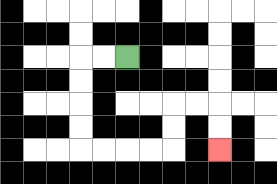{'start': '[5, 2]', 'end': '[9, 6]', 'path_directions': 'L,L,D,D,D,D,R,R,R,R,U,U,R,R,D,D', 'path_coordinates': '[[5, 2], [4, 2], [3, 2], [3, 3], [3, 4], [3, 5], [3, 6], [4, 6], [5, 6], [6, 6], [7, 6], [7, 5], [7, 4], [8, 4], [9, 4], [9, 5], [9, 6]]'}